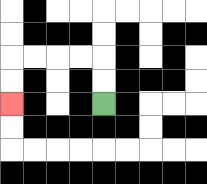{'start': '[4, 4]', 'end': '[0, 4]', 'path_directions': 'U,U,L,L,L,L,D,D', 'path_coordinates': '[[4, 4], [4, 3], [4, 2], [3, 2], [2, 2], [1, 2], [0, 2], [0, 3], [0, 4]]'}